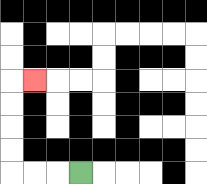{'start': '[3, 7]', 'end': '[1, 3]', 'path_directions': 'L,L,L,U,U,U,U,R', 'path_coordinates': '[[3, 7], [2, 7], [1, 7], [0, 7], [0, 6], [0, 5], [0, 4], [0, 3], [1, 3]]'}